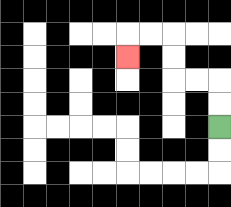{'start': '[9, 5]', 'end': '[5, 2]', 'path_directions': 'U,U,L,L,U,U,L,L,D', 'path_coordinates': '[[9, 5], [9, 4], [9, 3], [8, 3], [7, 3], [7, 2], [7, 1], [6, 1], [5, 1], [5, 2]]'}